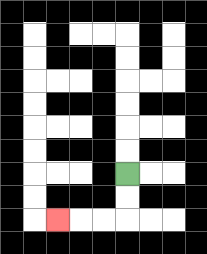{'start': '[5, 7]', 'end': '[2, 9]', 'path_directions': 'D,D,L,L,L', 'path_coordinates': '[[5, 7], [5, 8], [5, 9], [4, 9], [3, 9], [2, 9]]'}